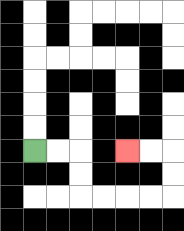{'start': '[1, 6]', 'end': '[5, 6]', 'path_directions': 'R,R,D,D,R,R,R,R,U,U,L,L', 'path_coordinates': '[[1, 6], [2, 6], [3, 6], [3, 7], [3, 8], [4, 8], [5, 8], [6, 8], [7, 8], [7, 7], [7, 6], [6, 6], [5, 6]]'}